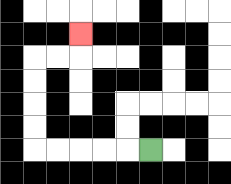{'start': '[6, 6]', 'end': '[3, 1]', 'path_directions': 'L,L,L,L,L,U,U,U,U,R,R,U', 'path_coordinates': '[[6, 6], [5, 6], [4, 6], [3, 6], [2, 6], [1, 6], [1, 5], [1, 4], [1, 3], [1, 2], [2, 2], [3, 2], [3, 1]]'}